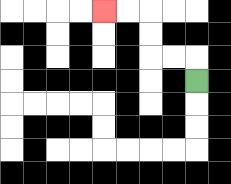{'start': '[8, 3]', 'end': '[4, 0]', 'path_directions': 'U,L,L,U,U,L,L', 'path_coordinates': '[[8, 3], [8, 2], [7, 2], [6, 2], [6, 1], [6, 0], [5, 0], [4, 0]]'}